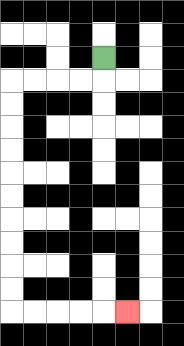{'start': '[4, 2]', 'end': '[5, 13]', 'path_directions': 'D,L,L,L,L,D,D,D,D,D,D,D,D,D,D,R,R,R,R,R', 'path_coordinates': '[[4, 2], [4, 3], [3, 3], [2, 3], [1, 3], [0, 3], [0, 4], [0, 5], [0, 6], [0, 7], [0, 8], [0, 9], [0, 10], [0, 11], [0, 12], [0, 13], [1, 13], [2, 13], [3, 13], [4, 13], [5, 13]]'}